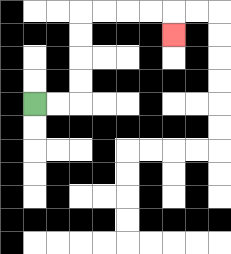{'start': '[1, 4]', 'end': '[7, 1]', 'path_directions': 'R,R,U,U,U,U,R,R,R,R,D', 'path_coordinates': '[[1, 4], [2, 4], [3, 4], [3, 3], [3, 2], [3, 1], [3, 0], [4, 0], [5, 0], [6, 0], [7, 0], [7, 1]]'}